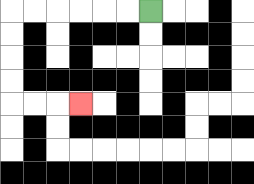{'start': '[6, 0]', 'end': '[3, 4]', 'path_directions': 'L,L,L,L,L,L,D,D,D,D,R,R,R', 'path_coordinates': '[[6, 0], [5, 0], [4, 0], [3, 0], [2, 0], [1, 0], [0, 0], [0, 1], [0, 2], [0, 3], [0, 4], [1, 4], [2, 4], [3, 4]]'}